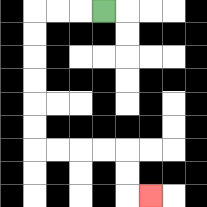{'start': '[4, 0]', 'end': '[6, 8]', 'path_directions': 'L,L,L,D,D,D,D,D,D,R,R,R,R,D,D,R', 'path_coordinates': '[[4, 0], [3, 0], [2, 0], [1, 0], [1, 1], [1, 2], [1, 3], [1, 4], [1, 5], [1, 6], [2, 6], [3, 6], [4, 6], [5, 6], [5, 7], [5, 8], [6, 8]]'}